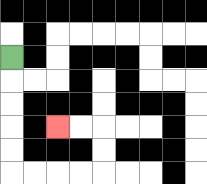{'start': '[0, 2]', 'end': '[2, 5]', 'path_directions': 'D,D,D,D,D,R,R,R,R,U,U,L,L', 'path_coordinates': '[[0, 2], [0, 3], [0, 4], [0, 5], [0, 6], [0, 7], [1, 7], [2, 7], [3, 7], [4, 7], [4, 6], [4, 5], [3, 5], [2, 5]]'}